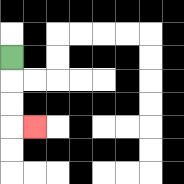{'start': '[0, 2]', 'end': '[1, 5]', 'path_directions': 'D,D,D,R', 'path_coordinates': '[[0, 2], [0, 3], [0, 4], [0, 5], [1, 5]]'}